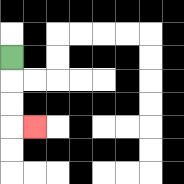{'start': '[0, 2]', 'end': '[1, 5]', 'path_directions': 'D,D,D,R', 'path_coordinates': '[[0, 2], [0, 3], [0, 4], [0, 5], [1, 5]]'}